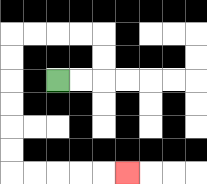{'start': '[2, 3]', 'end': '[5, 7]', 'path_directions': 'R,R,U,U,L,L,L,L,D,D,D,D,D,D,R,R,R,R,R', 'path_coordinates': '[[2, 3], [3, 3], [4, 3], [4, 2], [4, 1], [3, 1], [2, 1], [1, 1], [0, 1], [0, 2], [0, 3], [0, 4], [0, 5], [0, 6], [0, 7], [1, 7], [2, 7], [3, 7], [4, 7], [5, 7]]'}